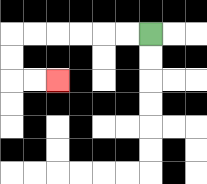{'start': '[6, 1]', 'end': '[2, 3]', 'path_directions': 'L,L,L,L,L,L,D,D,R,R', 'path_coordinates': '[[6, 1], [5, 1], [4, 1], [3, 1], [2, 1], [1, 1], [0, 1], [0, 2], [0, 3], [1, 3], [2, 3]]'}